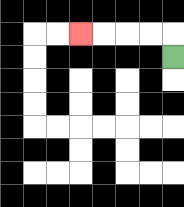{'start': '[7, 2]', 'end': '[3, 1]', 'path_directions': 'U,L,L,L,L', 'path_coordinates': '[[7, 2], [7, 1], [6, 1], [5, 1], [4, 1], [3, 1]]'}